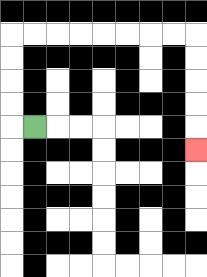{'start': '[1, 5]', 'end': '[8, 6]', 'path_directions': 'L,U,U,U,U,R,R,R,R,R,R,R,R,D,D,D,D,D', 'path_coordinates': '[[1, 5], [0, 5], [0, 4], [0, 3], [0, 2], [0, 1], [1, 1], [2, 1], [3, 1], [4, 1], [5, 1], [6, 1], [7, 1], [8, 1], [8, 2], [8, 3], [8, 4], [8, 5], [8, 6]]'}